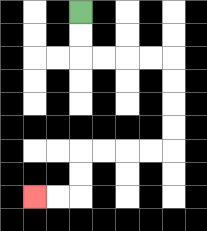{'start': '[3, 0]', 'end': '[1, 8]', 'path_directions': 'D,D,R,R,R,R,D,D,D,D,L,L,L,L,D,D,L,L', 'path_coordinates': '[[3, 0], [3, 1], [3, 2], [4, 2], [5, 2], [6, 2], [7, 2], [7, 3], [7, 4], [7, 5], [7, 6], [6, 6], [5, 6], [4, 6], [3, 6], [3, 7], [3, 8], [2, 8], [1, 8]]'}